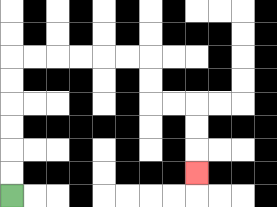{'start': '[0, 8]', 'end': '[8, 7]', 'path_directions': 'U,U,U,U,U,U,R,R,R,R,R,R,D,D,R,R,D,D,D', 'path_coordinates': '[[0, 8], [0, 7], [0, 6], [0, 5], [0, 4], [0, 3], [0, 2], [1, 2], [2, 2], [3, 2], [4, 2], [5, 2], [6, 2], [6, 3], [6, 4], [7, 4], [8, 4], [8, 5], [8, 6], [8, 7]]'}